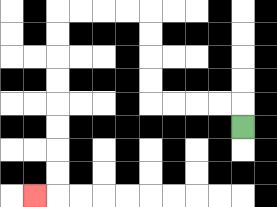{'start': '[10, 5]', 'end': '[1, 8]', 'path_directions': 'U,L,L,L,L,U,U,U,U,L,L,L,L,D,D,D,D,D,D,D,D,L', 'path_coordinates': '[[10, 5], [10, 4], [9, 4], [8, 4], [7, 4], [6, 4], [6, 3], [6, 2], [6, 1], [6, 0], [5, 0], [4, 0], [3, 0], [2, 0], [2, 1], [2, 2], [2, 3], [2, 4], [2, 5], [2, 6], [2, 7], [2, 8], [1, 8]]'}